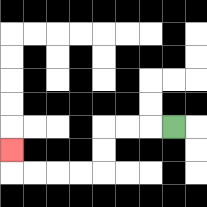{'start': '[7, 5]', 'end': '[0, 6]', 'path_directions': 'L,L,L,D,D,L,L,L,L,U', 'path_coordinates': '[[7, 5], [6, 5], [5, 5], [4, 5], [4, 6], [4, 7], [3, 7], [2, 7], [1, 7], [0, 7], [0, 6]]'}